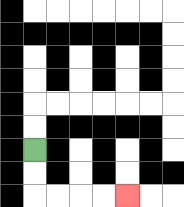{'start': '[1, 6]', 'end': '[5, 8]', 'path_directions': 'D,D,R,R,R,R', 'path_coordinates': '[[1, 6], [1, 7], [1, 8], [2, 8], [3, 8], [4, 8], [5, 8]]'}